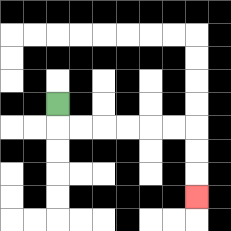{'start': '[2, 4]', 'end': '[8, 8]', 'path_directions': 'D,R,R,R,R,R,R,D,D,D', 'path_coordinates': '[[2, 4], [2, 5], [3, 5], [4, 5], [5, 5], [6, 5], [7, 5], [8, 5], [8, 6], [8, 7], [8, 8]]'}